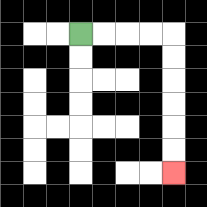{'start': '[3, 1]', 'end': '[7, 7]', 'path_directions': 'R,R,R,R,D,D,D,D,D,D', 'path_coordinates': '[[3, 1], [4, 1], [5, 1], [6, 1], [7, 1], [7, 2], [7, 3], [7, 4], [7, 5], [7, 6], [7, 7]]'}